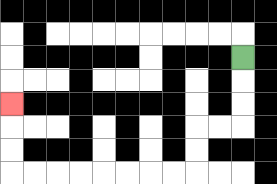{'start': '[10, 2]', 'end': '[0, 4]', 'path_directions': 'D,D,D,L,L,D,D,L,L,L,L,L,L,L,L,U,U,U', 'path_coordinates': '[[10, 2], [10, 3], [10, 4], [10, 5], [9, 5], [8, 5], [8, 6], [8, 7], [7, 7], [6, 7], [5, 7], [4, 7], [3, 7], [2, 7], [1, 7], [0, 7], [0, 6], [0, 5], [0, 4]]'}